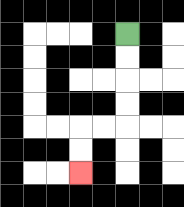{'start': '[5, 1]', 'end': '[3, 7]', 'path_directions': 'D,D,D,D,L,L,D,D', 'path_coordinates': '[[5, 1], [5, 2], [5, 3], [5, 4], [5, 5], [4, 5], [3, 5], [3, 6], [3, 7]]'}